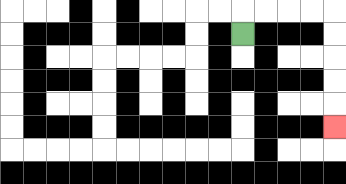{'start': '[10, 1]', 'end': '[14, 5]', 'path_directions': 'U,R,R,R,R,D,D,D,D,D', 'path_coordinates': '[[10, 1], [10, 0], [11, 0], [12, 0], [13, 0], [14, 0], [14, 1], [14, 2], [14, 3], [14, 4], [14, 5]]'}